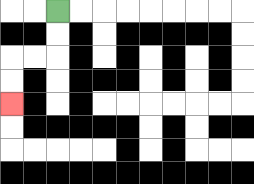{'start': '[2, 0]', 'end': '[0, 4]', 'path_directions': 'D,D,L,L,D,D', 'path_coordinates': '[[2, 0], [2, 1], [2, 2], [1, 2], [0, 2], [0, 3], [0, 4]]'}